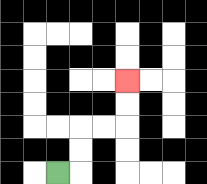{'start': '[2, 7]', 'end': '[5, 3]', 'path_directions': 'R,U,U,R,R,U,U', 'path_coordinates': '[[2, 7], [3, 7], [3, 6], [3, 5], [4, 5], [5, 5], [5, 4], [5, 3]]'}